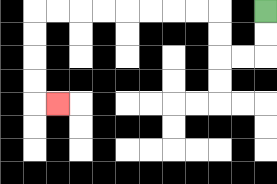{'start': '[11, 0]', 'end': '[2, 4]', 'path_directions': 'D,D,L,L,U,U,L,L,L,L,L,L,L,L,D,D,D,D,R', 'path_coordinates': '[[11, 0], [11, 1], [11, 2], [10, 2], [9, 2], [9, 1], [9, 0], [8, 0], [7, 0], [6, 0], [5, 0], [4, 0], [3, 0], [2, 0], [1, 0], [1, 1], [1, 2], [1, 3], [1, 4], [2, 4]]'}